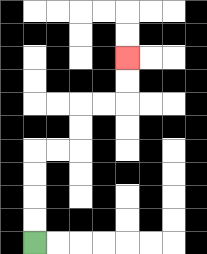{'start': '[1, 10]', 'end': '[5, 2]', 'path_directions': 'U,U,U,U,R,R,U,U,R,R,U,U', 'path_coordinates': '[[1, 10], [1, 9], [1, 8], [1, 7], [1, 6], [2, 6], [3, 6], [3, 5], [3, 4], [4, 4], [5, 4], [5, 3], [5, 2]]'}